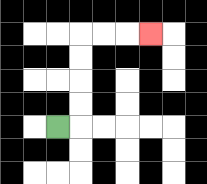{'start': '[2, 5]', 'end': '[6, 1]', 'path_directions': 'R,U,U,U,U,R,R,R', 'path_coordinates': '[[2, 5], [3, 5], [3, 4], [3, 3], [3, 2], [3, 1], [4, 1], [5, 1], [6, 1]]'}